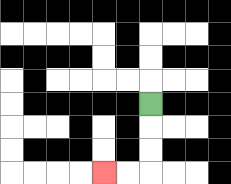{'start': '[6, 4]', 'end': '[4, 7]', 'path_directions': 'D,D,D,L,L', 'path_coordinates': '[[6, 4], [6, 5], [6, 6], [6, 7], [5, 7], [4, 7]]'}